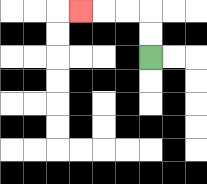{'start': '[6, 2]', 'end': '[3, 0]', 'path_directions': 'U,U,L,L,L', 'path_coordinates': '[[6, 2], [6, 1], [6, 0], [5, 0], [4, 0], [3, 0]]'}